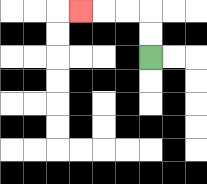{'start': '[6, 2]', 'end': '[3, 0]', 'path_directions': 'U,U,L,L,L', 'path_coordinates': '[[6, 2], [6, 1], [6, 0], [5, 0], [4, 0], [3, 0]]'}